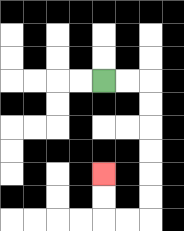{'start': '[4, 3]', 'end': '[4, 7]', 'path_directions': 'R,R,D,D,D,D,D,D,L,L,U,U', 'path_coordinates': '[[4, 3], [5, 3], [6, 3], [6, 4], [6, 5], [6, 6], [6, 7], [6, 8], [6, 9], [5, 9], [4, 9], [4, 8], [4, 7]]'}